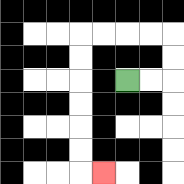{'start': '[5, 3]', 'end': '[4, 7]', 'path_directions': 'R,R,U,U,L,L,L,L,D,D,D,D,D,D,R', 'path_coordinates': '[[5, 3], [6, 3], [7, 3], [7, 2], [7, 1], [6, 1], [5, 1], [4, 1], [3, 1], [3, 2], [3, 3], [3, 4], [3, 5], [3, 6], [3, 7], [4, 7]]'}